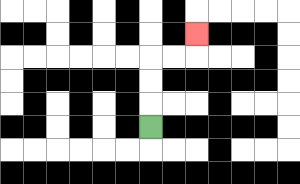{'start': '[6, 5]', 'end': '[8, 1]', 'path_directions': 'U,U,U,R,R,U', 'path_coordinates': '[[6, 5], [6, 4], [6, 3], [6, 2], [7, 2], [8, 2], [8, 1]]'}